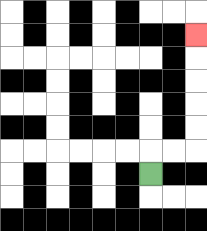{'start': '[6, 7]', 'end': '[8, 1]', 'path_directions': 'U,R,R,U,U,U,U,U', 'path_coordinates': '[[6, 7], [6, 6], [7, 6], [8, 6], [8, 5], [8, 4], [8, 3], [8, 2], [8, 1]]'}